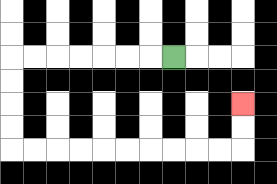{'start': '[7, 2]', 'end': '[10, 4]', 'path_directions': 'L,L,L,L,L,L,L,D,D,D,D,R,R,R,R,R,R,R,R,R,R,U,U', 'path_coordinates': '[[7, 2], [6, 2], [5, 2], [4, 2], [3, 2], [2, 2], [1, 2], [0, 2], [0, 3], [0, 4], [0, 5], [0, 6], [1, 6], [2, 6], [3, 6], [4, 6], [5, 6], [6, 6], [7, 6], [8, 6], [9, 6], [10, 6], [10, 5], [10, 4]]'}